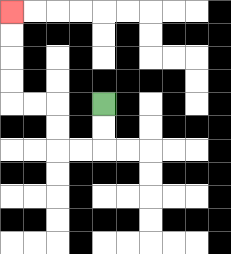{'start': '[4, 4]', 'end': '[0, 0]', 'path_directions': 'D,D,L,L,U,U,L,L,U,U,U,U', 'path_coordinates': '[[4, 4], [4, 5], [4, 6], [3, 6], [2, 6], [2, 5], [2, 4], [1, 4], [0, 4], [0, 3], [0, 2], [0, 1], [0, 0]]'}